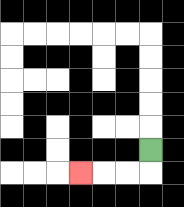{'start': '[6, 6]', 'end': '[3, 7]', 'path_directions': 'D,L,L,L', 'path_coordinates': '[[6, 6], [6, 7], [5, 7], [4, 7], [3, 7]]'}